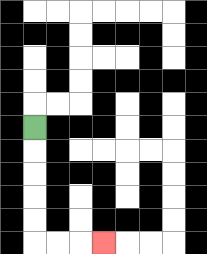{'start': '[1, 5]', 'end': '[4, 10]', 'path_directions': 'D,D,D,D,D,R,R,R', 'path_coordinates': '[[1, 5], [1, 6], [1, 7], [1, 8], [1, 9], [1, 10], [2, 10], [3, 10], [4, 10]]'}